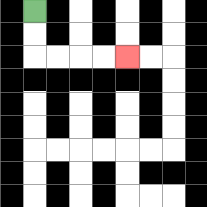{'start': '[1, 0]', 'end': '[5, 2]', 'path_directions': 'D,D,R,R,R,R', 'path_coordinates': '[[1, 0], [1, 1], [1, 2], [2, 2], [3, 2], [4, 2], [5, 2]]'}